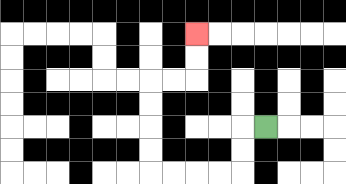{'start': '[11, 5]', 'end': '[8, 1]', 'path_directions': 'L,D,D,L,L,L,L,U,U,U,U,R,R,U,U', 'path_coordinates': '[[11, 5], [10, 5], [10, 6], [10, 7], [9, 7], [8, 7], [7, 7], [6, 7], [6, 6], [6, 5], [6, 4], [6, 3], [7, 3], [8, 3], [8, 2], [8, 1]]'}